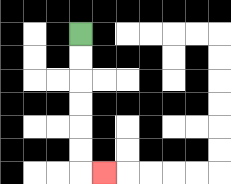{'start': '[3, 1]', 'end': '[4, 7]', 'path_directions': 'D,D,D,D,D,D,R', 'path_coordinates': '[[3, 1], [3, 2], [3, 3], [3, 4], [3, 5], [3, 6], [3, 7], [4, 7]]'}